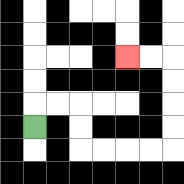{'start': '[1, 5]', 'end': '[5, 2]', 'path_directions': 'U,R,R,D,D,R,R,R,R,U,U,U,U,L,L', 'path_coordinates': '[[1, 5], [1, 4], [2, 4], [3, 4], [3, 5], [3, 6], [4, 6], [5, 6], [6, 6], [7, 6], [7, 5], [7, 4], [7, 3], [7, 2], [6, 2], [5, 2]]'}